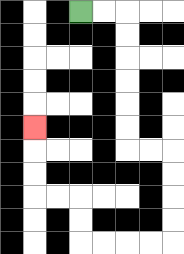{'start': '[3, 0]', 'end': '[1, 5]', 'path_directions': 'R,R,D,D,D,D,D,D,R,R,D,D,D,D,L,L,L,L,U,U,L,L,U,U,U', 'path_coordinates': '[[3, 0], [4, 0], [5, 0], [5, 1], [5, 2], [5, 3], [5, 4], [5, 5], [5, 6], [6, 6], [7, 6], [7, 7], [7, 8], [7, 9], [7, 10], [6, 10], [5, 10], [4, 10], [3, 10], [3, 9], [3, 8], [2, 8], [1, 8], [1, 7], [1, 6], [1, 5]]'}